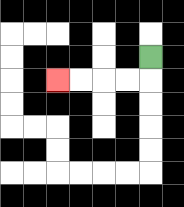{'start': '[6, 2]', 'end': '[2, 3]', 'path_directions': 'D,L,L,L,L', 'path_coordinates': '[[6, 2], [6, 3], [5, 3], [4, 3], [3, 3], [2, 3]]'}